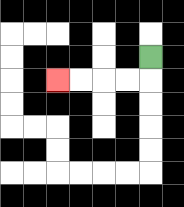{'start': '[6, 2]', 'end': '[2, 3]', 'path_directions': 'D,L,L,L,L', 'path_coordinates': '[[6, 2], [6, 3], [5, 3], [4, 3], [3, 3], [2, 3]]'}